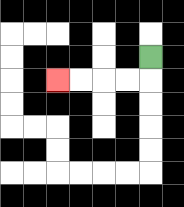{'start': '[6, 2]', 'end': '[2, 3]', 'path_directions': 'D,L,L,L,L', 'path_coordinates': '[[6, 2], [6, 3], [5, 3], [4, 3], [3, 3], [2, 3]]'}